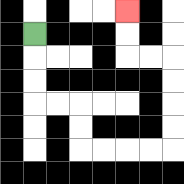{'start': '[1, 1]', 'end': '[5, 0]', 'path_directions': 'D,D,D,R,R,D,D,R,R,R,R,U,U,U,U,L,L,U,U', 'path_coordinates': '[[1, 1], [1, 2], [1, 3], [1, 4], [2, 4], [3, 4], [3, 5], [3, 6], [4, 6], [5, 6], [6, 6], [7, 6], [7, 5], [7, 4], [7, 3], [7, 2], [6, 2], [5, 2], [5, 1], [5, 0]]'}